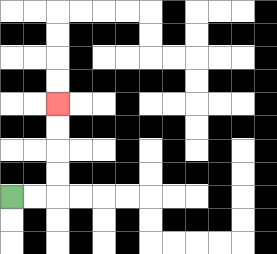{'start': '[0, 8]', 'end': '[2, 4]', 'path_directions': 'R,R,U,U,U,U', 'path_coordinates': '[[0, 8], [1, 8], [2, 8], [2, 7], [2, 6], [2, 5], [2, 4]]'}